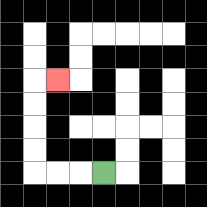{'start': '[4, 7]', 'end': '[2, 3]', 'path_directions': 'L,L,L,U,U,U,U,R', 'path_coordinates': '[[4, 7], [3, 7], [2, 7], [1, 7], [1, 6], [1, 5], [1, 4], [1, 3], [2, 3]]'}